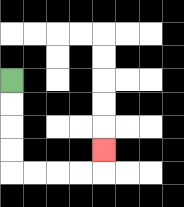{'start': '[0, 3]', 'end': '[4, 6]', 'path_directions': 'D,D,D,D,R,R,R,R,U', 'path_coordinates': '[[0, 3], [0, 4], [0, 5], [0, 6], [0, 7], [1, 7], [2, 7], [3, 7], [4, 7], [4, 6]]'}